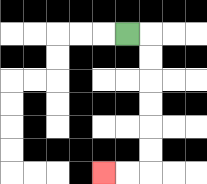{'start': '[5, 1]', 'end': '[4, 7]', 'path_directions': 'R,D,D,D,D,D,D,L,L', 'path_coordinates': '[[5, 1], [6, 1], [6, 2], [6, 3], [6, 4], [6, 5], [6, 6], [6, 7], [5, 7], [4, 7]]'}